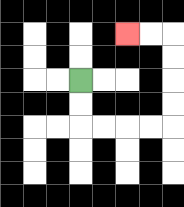{'start': '[3, 3]', 'end': '[5, 1]', 'path_directions': 'D,D,R,R,R,R,U,U,U,U,L,L', 'path_coordinates': '[[3, 3], [3, 4], [3, 5], [4, 5], [5, 5], [6, 5], [7, 5], [7, 4], [7, 3], [7, 2], [7, 1], [6, 1], [5, 1]]'}